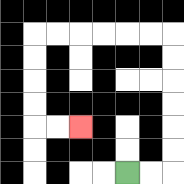{'start': '[5, 7]', 'end': '[3, 5]', 'path_directions': 'R,R,U,U,U,U,U,U,L,L,L,L,L,L,D,D,D,D,R,R', 'path_coordinates': '[[5, 7], [6, 7], [7, 7], [7, 6], [7, 5], [7, 4], [7, 3], [7, 2], [7, 1], [6, 1], [5, 1], [4, 1], [3, 1], [2, 1], [1, 1], [1, 2], [1, 3], [1, 4], [1, 5], [2, 5], [3, 5]]'}